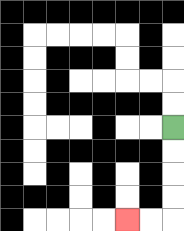{'start': '[7, 5]', 'end': '[5, 9]', 'path_directions': 'D,D,D,D,L,L', 'path_coordinates': '[[7, 5], [7, 6], [7, 7], [7, 8], [7, 9], [6, 9], [5, 9]]'}